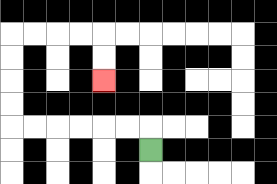{'start': '[6, 6]', 'end': '[4, 3]', 'path_directions': 'U,L,L,L,L,L,L,U,U,U,U,R,R,R,R,D,D', 'path_coordinates': '[[6, 6], [6, 5], [5, 5], [4, 5], [3, 5], [2, 5], [1, 5], [0, 5], [0, 4], [0, 3], [0, 2], [0, 1], [1, 1], [2, 1], [3, 1], [4, 1], [4, 2], [4, 3]]'}